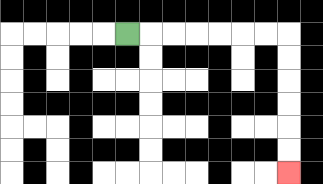{'start': '[5, 1]', 'end': '[12, 7]', 'path_directions': 'R,R,R,R,R,R,R,D,D,D,D,D,D', 'path_coordinates': '[[5, 1], [6, 1], [7, 1], [8, 1], [9, 1], [10, 1], [11, 1], [12, 1], [12, 2], [12, 3], [12, 4], [12, 5], [12, 6], [12, 7]]'}